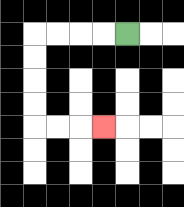{'start': '[5, 1]', 'end': '[4, 5]', 'path_directions': 'L,L,L,L,D,D,D,D,R,R,R', 'path_coordinates': '[[5, 1], [4, 1], [3, 1], [2, 1], [1, 1], [1, 2], [1, 3], [1, 4], [1, 5], [2, 5], [3, 5], [4, 5]]'}